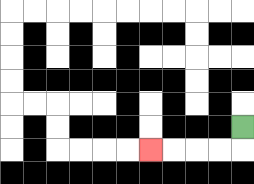{'start': '[10, 5]', 'end': '[6, 6]', 'path_directions': 'D,L,L,L,L', 'path_coordinates': '[[10, 5], [10, 6], [9, 6], [8, 6], [7, 6], [6, 6]]'}